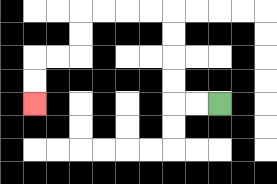{'start': '[9, 4]', 'end': '[1, 4]', 'path_directions': 'L,L,U,U,U,U,L,L,L,L,D,D,L,L,D,D', 'path_coordinates': '[[9, 4], [8, 4], [7, 4], [7, 3], [7, 2], [7, 1], [7, 0], [6, 0], [5, 0], [4, 0], [3, 0], [3, 1], [3, 2], [2, 2], [1, 2], [1, 3], [1, 4]]'}